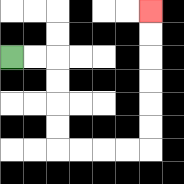{'start': '[0, 2]', 'end': '[6, 0]', 'path_directions': 'R,R,D,D,D,D,R,R,R,R,U,U,U,U,U,U', 'path_coordinates': '[[0, 2], [1, 2], [2, 2], [2, 3], [2, 4], [2, 5], [2, 6], [3, 6], [4, 6], [5, 6], [6, 6], [6, 5], [6, 4], [6, 3], [6, 2], [6, 1], [6, 0]]'}